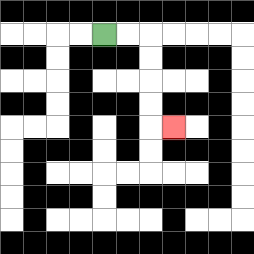{'start': '[4, 1]', 'end': '[7, 5]', 'path_directions': 'R,R,D,D,D,D,R', 'path_coordinates': '[[4, 1], [5, 1], [6, 1], [6, 2], [6, 3], [6, 4], [6, 5], [7, 5]]'}